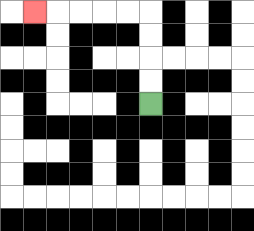{'start': '[6, 4]', 'end': '[1, 0]', 'path_directions': 'U,U,U,U,L,L,L,L,L', 'path_coordinates': '[[6, 4], [6, 3], [6, 2], [6, 1], [6, 0], [5, 0], [4, 0], [3, 0], [2, 0], [1, 0]]'}